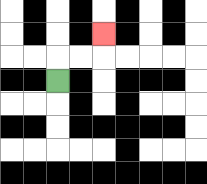{'start': '[2, 3]', 'end': '[4, 1]', 'path_directions': 'U,R,R,U', 'path_coordinates': '[[2, 3], [2, 2], [3, 2], [4, 2], [4, 1]]'}